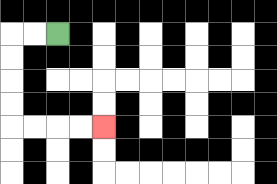{'start': '[2, 1]', 'end': '[4, 5]', 'path_directions': 'L,L,D,D,D,D,R,R,R,R', 'path_coordinates': '[[2, 1], [1, 1], [0, 1], [0, 2], [0, 3], [0, 4], [0, 5], [1, 5], [2, 5], [3, 5], [4, 5]]'}